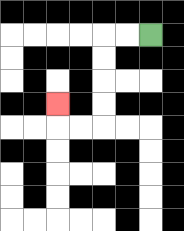{'start': '[6, 1]', 'end': '[2, 4]', 'path_directions': 'L,L,D,D,D,D,L,L,U', 'path_coordinates': '[[6, 1], [5, 1], [4, 1], [4, 2], [4, 3], [4, 4], [4, 5], [3, 5], [2, 5], [2, 4]]'}